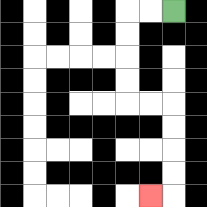{'start': '[7, 0]', 'end': '[6, 8]', 'path_directions': 'L,L,D,D,D,D,R,R,D,D,D,D,L', 'path_coordinates': '[[7, 0], [6, 0], [5, 0], [5, 1], [5, 2], [5, 3], [5, 4], [6, 4], [7, 4], [7, 5], [7, 6], [7, 7], [7, 8], [6, 8]]'}